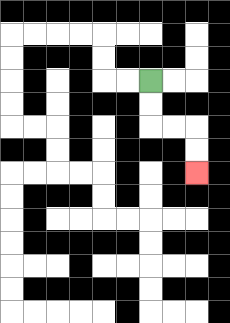{'start': '[6, 3]', 'end': '[8, 7]', 'path_directions': 'D,D,R,R,D,D', 'path_coordinates': '[[6, 3], [6, 4], [6, 5], [7, 5], [8, 5], [8, 6], [8, 7]]'}